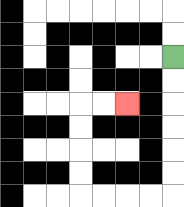{'start': '[7, 2]', 'end': '[5, 4]', 'path_directions': 'D,D,D,D,D,D,L,L,L,L,U,U,U,U,R,R', 'path_coordinates': '[[7, 2], [7, 3], [7, 4], [7, 5], [7, 6], [7, 7], [7, 8], [6, 8], [5, 8], [4, 8], [3, 8], [3, 7], [3, 6], [3, 5], [3, 4], [4, 4], [5, 4]]'}